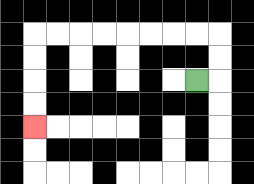{'start': '[8, 3]', 'end': '[1, 5]', 'path_directions': 'R,U,U,L,L,L,L,L,L,L,L,D,D,D,D', 'path_coordinates': '[[8, 3], [9, 3], [9, 2], [9, 1], [8, 1], [7, 1], [6, 1], [5, 1], [4, 1], [3, 1], [2, 1], [1, 1], [1, 2], [1, 3], [1, 4], [1, 5]]'}